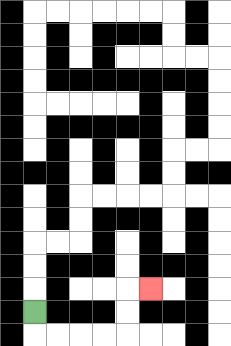{'start': '[1, 13]', 'end': '[6, 12]', 'path_directions': 'D,R,R,R,R,U,U,R', 'path_coordinates': '[[1, 13], [1, 14], [2, 14], [3, 14], [4, 14], [5, 14], [5, 13], [5, 12], [6, 12]]'}